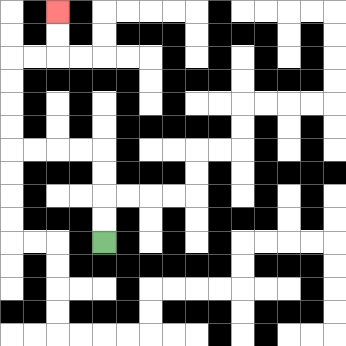{'start': '[4, 10]', 'end': '[2, 0]', 'path_directions': 'U,U,U,U,L,L,L,L,U,U,U,U,R,R,U,U', 'path_coordinates': '[[4, 10], [4, 9], [4, 8], [4, 7], [4, 6], [3, 6], [2, 6], [1, 6], [0, 6], [0, 5], [0, 4], [0, 3], [0, 2], [1, 2], [2, 2], [2, 1], [2, 0]]'}